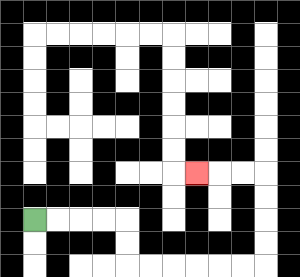{'start': '[1, 9]', 'end': '[8, 7]', 'path_directions': 'R,R,R,R,D,D,R,R,R,R,R,R,U,U,U,U,L,L,L', 'path_coordinates': '[[1, 9], [2, 9], [3, 9], [4, 9], [5, 9], [5, 10], [5, 11], [6, 11], [7, 11], [8, 11], [9, 11], [10, 11], [11, 11], [11, 10], [11, 9], [11, 8], [11, 7], [10, 7], [9, 7], [8, 7]]'}